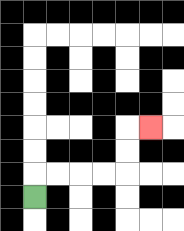{'start': '[1, 8]', 'end': '[6, 5]', 'path_directions': 'U,R,R,R,R,U,U,R', 'path_coordinates': '[[1, 8], [1, 7], [2, 7], [3, 7], [4, 7], [5, 7], [5, 6], [5, 5], [6, 5]]'}